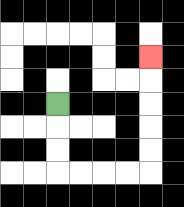{'start': '[2, 4]', 'end': '[6, 2]', 'path_directions': 'D,D,D,R,R,R,R,U,U,U,U,U', 'path_coordinates': '[[2, 4], [2, 5], [2, 6], [2, 7], [3, 7], [4, 7], [5, 7], [6, 7], [6, 6], [6, 5], [6, 4], [6, 3], [6, 2]]'}